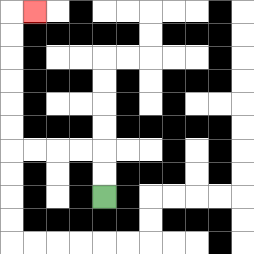{'start': '[4, 8]', 'end': '[1, 0]', 'path_directions': 'U,U,L,L,L,L,U,U,U,U,U,U,R', 'path_coordinates': '[[4, 8], [4, 7], [4, 6], [3, 6], [2, 6], [1, 6], [0, 6], [0, 5], [0, 4], [0, 3], [0, 2], [0, 1], [0, 0], [1, 0]]'}